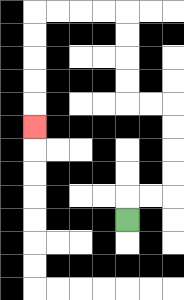{'start': '[5, 9]', 'end': '[1, 5]', 'path_directions': 'U,R,R,U,U,U,U,L,L,U,U,U,U,L,L,L,L,D,D,D,D,D', 'path_coordinates': '[[5, 9], [5, 8], [6, 8], [7, 8], [7, 7], [7, 6], [7, 5], [7, 4], [6, 4], [5, 4], [5, 3], [5, 2], [5, 1], [5, 0], [4, 0], [3, 0], [2, 0], [1, 0], [1, 1], [1, 2], [1, 3], [1, 4], [1, 5]]'}